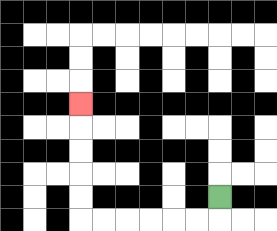{'start': '[9, 8]', 'end': '[3, 4]', 'path_directions': 'D,L,L,L,L,L,L,U,U,U,U,U', 'path_coordinates': '[[9, 8], [9, 9], [8, 9], [7, 9], [6, 9], [5, 9], [4, 9], [3, 9], [3, 8], [3, 7], [3, 6], [3, 5], [3, 4]]'}